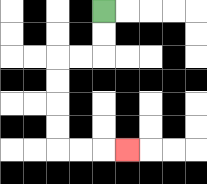{'start': '[4, 0]', 'end': '[5, 6]', 'path_directions': 'D,D,L,L,D,D,D,D,R,R,R', 'path_coordinates': '[[4, 0], [4, 1], [4, 2], [3, 2], [2, 2], [2, 3], [2, 4], [2, 5], [2, 6], [3, 6], [4, 6], [5, 6]]'}